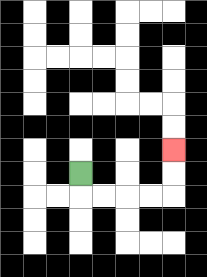{'start': '[3, 7]', 'end': '[7, 6]', 'path_directions': 'D,R,R,R,R,U,U', 'path_coordinates': '[[3, 7], [3, 8], [4, 8], [5, 8], [6, 8], [7, 8], [7, 7], [7, 6]]'}